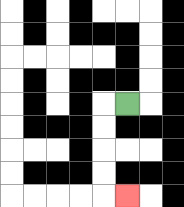{'start': '[5, 4]', 'end': '[5, 8]', 'path_directions': 'L,D,D,D,D,R', 'path_coordinates': '[[5, 4], [4, 4], [4, 5], [4, 6], [4, 7], [4, 8], [5, 8]]'}